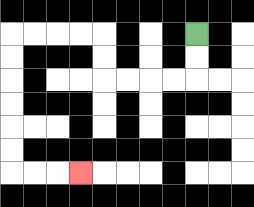{'start': '[8, 1]', 'end': '[3, 7]', 'path_directions': 'D,D,L,L,L,L,U,U,L,L,L,L,D,D,D,D,D,D,R,R,R', 'path_coordinates': '[[8, 1], [8, 2], [8, 3], [7, 3], [6, 3], [5, 3], [4, 3], [4, 2], [4, 1], [3, 1], [2, 1], [1, 1], [0, 1], [0, 2], [0, 3], [0, 4], [0, 5], [0, 6], [0, 7], [1, 7], [2, 7], [3, 7]]'}